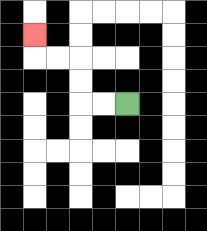{'start': '[5, 4]', 'end': '[1, 1]', 'path_directions': 'L,L,U,U,L,L,U', 'path_coordinates': '[[5, 4], [4, 4], [3, 4], [3, 3], [3, 2], [2, 2], [1, 2], [1, 1]]'}